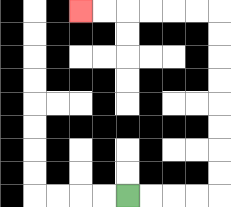{'start': '[5, 8]', 'end': '[3, 0]', 'path_directions': 'R,R,R,R,U,U,U,U,U,U,U,U,L,L,L,L,L,L', 'path_coordinates': '[[5, 8], [6, 8], [7, 8], [8, 8], [9, 8], [9, 7], [9, 6], [9, 5], [9, 4], [9, 3], [9, 2], [9, 1], [9, 0], [8, 0], [7, 0], [6, 0], [5, 0], [4, 0], [3, 0]]'}